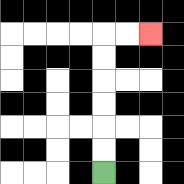{'start': '[4, 7]', 'end': '[6, 1]', 'path_directions': 'U,U,U,U,U,U,R,R', 'path_coordinates': '[[4, 7], [4, 6], [4, 5], [4, 4], [4, 3], [4, 2], [4, 1], [5, 1], [6, 1]]'}